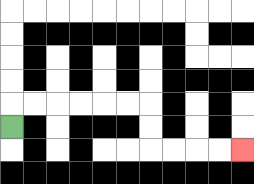{'start': '[0, 5]', 'end': '[10, 6]', 'path_directions': 'U,R,R,R,R,R,R,D,D,R,R,R,R', 'path_coordinates': '[[0, 5], [0, 4], [1, 4], [2, 4], [3, 4], [4, 4], [5, 4], [6, 4], [6, 5], [6, 6], [7, 6], [8, 6], [9, 6], [10, 6]]'}